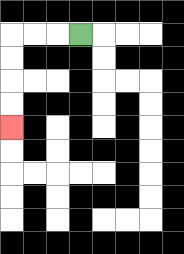{'start': '[3, 1]', 'end': '[0, 5]', 'path_directions': 'L,L,L,D,D,D,D', 'path_coordinates': '[[3, 1], [2, 1], [1, 1], [0, 1], [0, 2], [0, 3], [0, 4], [0, 5]]'}